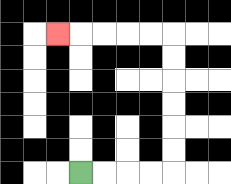{'start': '[3, 7]', 'end': '[2, 1]', 'path_directions': 'R,R,R,R,U,U,U,U,U,U,L,L,L,L,L', 'path_coordinates': '[[3, 7], [4, 7], [5, 7], [6, 7], [7, 7], [7, 6], [7, 5], [7, 4], [7, 3], [7, 2], [7, 1], [6, 1], [5, 1], [4, 1], [3, 1], [2, 1]]'}